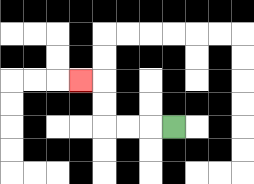{'start': '[7, 5]', 'end': '[3, 3]', 'path_directions': 'L,L,L,U,U,L', 'path_coordinates': '[[7, 5], [6, 5], [5, 5], [4, 5], [4, 4], [4, 3], [3, 3]]'}